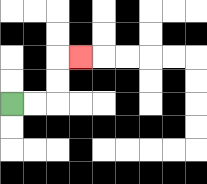{'start': '[0, 4]', 'end': '[3, 2]', 'path_directions': 'R,R,U,U,R', 'path_coordinates': '[[0, 4], [1, 4], [2, 4], [2, 3], [2, 2], [3, 2]]'}